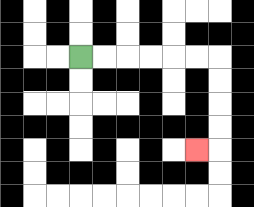{'start': '[3, 2]', 'end': '[8, 6]', 'path_directions': 'R,R,R,R,R,R,D,D,D,D,L', 'path_coordinates': '[[3, 2], [4, 2], [5, 2], [6, 2], [7, 2], [8, 2], [9, 2], [9, 3], [9, 4], [9, 5], [9, 6], [8, 6]]'}